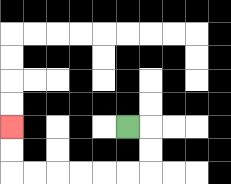{'start': '[5, 5]', 'end': '[0, 5]', 'path_directions': 'R,D,D,L,L,L,L,L,L,U,U', 'path_coordinates': '[[5, 5], [6, 5], [6, 6], [6, 7], [5, 7], [4, 7], [3, 7], [2, 7], [1, 7], [0, 7], [0, 6], [0, 5]]'}